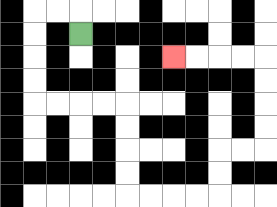{'start': '[3, 1]', 'end': '[7, 2]', 'path_directions': 'U,L,L,D,D,D,D,R,R,R,R,D,D,D,D,R,R,R,R,U,U,R,R,U,U,U,U,L,L,L,L', 'path_coordinates': '[[3, 1], [3, 0], [2, 0], [1, 0], [1, 1], [1, 2], [1, 3], [1, 4], [2, 4], [3, 4], [4, 4], [5, 4], [5, 5], [5, 6], [5, 7], [5, 8], [6, 8], [7, 8], [8, 8], [9, 8], [9, 7], [9, 6], [10, 6], [11, 6], [11, 5], [11, 4], [11, 3], [11, 2], [10, 2], [9, 2], [8, 2], [7, 2]]'}